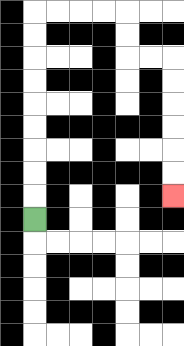{'start': '[1, 9]', 'end': '[7, 8]', 'path_directions': 'U,U,U,U,U,U,U,U,U,R,R,R,R,D,D,R,R,D,D,D,D,D,D', 'path_coordinates': '[[1, 9], [1, 8], [1, 7], [1, 6], [1, 5], [1, 4], [1, 3], [1, 2], [1, 1], [1, 0], [2, 0], [3, 0], [4, 0], [5, 0], [5, 1], [5, 2], [6, 2], [7, 2], [7, 3], [7, 4], [7, 5], [7, 6], [7, 7], [7, 8]]'}